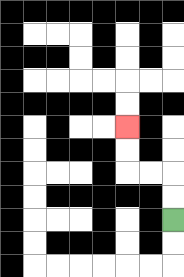{'start': '[7, 9]', 'end': '[5, 5]', 'path_directions': 'U,U,L,L,U,U', 'path_coordinates': '[[7, 9], [7, 8], [7, 7], [6, 7], [5, 7], [5, 6], [5, 5]]'}